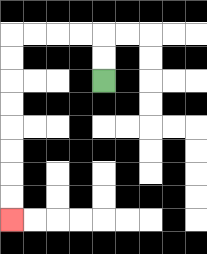{'start': '[4, 3]', 'end': '[0, 9]', 'path_directions': 'U,U,L,L,L,L,D,D,D,D,D,D,D,D', 'path_coordinates': '[[4, 3], [4, 2], [4, 1], [3, 1], [2, 1], [1, 1], [0, 1], [0, 2], [0, 3], [0, 4], [0, 5], [0, 6], [0, 7], [0, 8], [0, 9]]'}